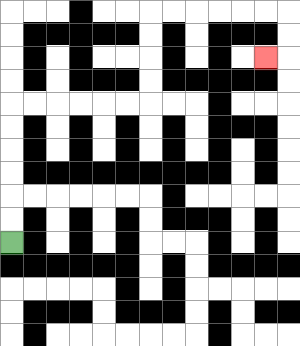{'start': '[0, 10]', 'end': '[11, 2]', 'path_directions': 'U,U,U,U,U,U,R,R,R,R,R,R,U,U,U,U,R,R,R,R,R,R,D,D,L', 'path_coordinates': '[[0, 10], [0, 9], [0, 8], [0, 7], [0, 6], [0, 5], [0, 4], [1, 4], [2, 4], [3, 4], [4, 4], [5, 4], [6, 4], [6, 3], [6, 2], [6, 1], [6, 0], [7, 0], [8, 0], [9, 0], [10, 0], [11, 0], [12, 0], [12, 1], [12, 2], [11, 2]]'}